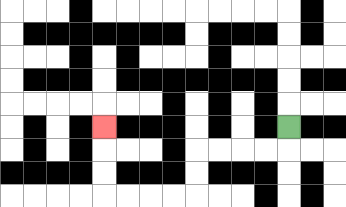{'start': '[12, 5]', 'end': '[4, 5]', 'path_directions': 'D,L,L,L,L,D,D,L,L,L,L,U,U,U', 'path_coordinates': '[[12, 5], [12, 6], [11, 6], [10, 6], [9, 6], [8, 6], [8, 7], [8, 8], [7, 8], [6, 8], [5, 8], [4, 8], [4, 7], [4, 6], [4, 5]]'}